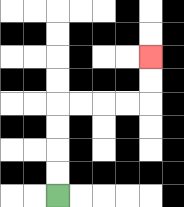{'start': '[2, 8]', 'end': '[6, 2]', 'path_directions': 'U,U,U,U,R,R,R,R,U,U', 'path_coordinates': '[[2, 8], [2, 7], [2, 6], [2, 5], [2, 4], [3, 4], [4, 4], [5, 4], [6, 4], [6, 3], [6, 2]]'}